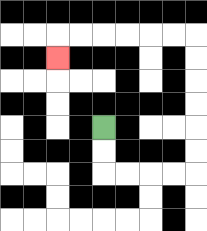{'start': '[4, 5]', 'end': '[2, 2]', 'path_directions': 'D,D,R,R,R,R,U,U,U,U,U,U,L,L,L,L,L,L,D', 'path_coordinates': '[[4, 5], [4, 6], [4, 7], [5, 7], [6, 7], [7, 7], [8, 7], [8, 6], [8, 5], [8, 4], [8, 3], [8, 2], [8, 1], [7, 1], [6, 1], [5, 1], [4, 1], [3, 1], [2, 1], [2, 2]]'}